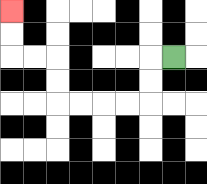{'start': '[7, 2]', 'end': '[0, 0]', 'path_directions': 'L,D,D,L,L,L,L,U,U,L,L,U,U', 'path_coordinates': '[[7, 2], [6, 2], [6, 3], [6, 4], [5, 4], [4, 4], [3, 4], [2, 4], [2, 3], [2, 2], [1, 2], [0, 2], [0, 1], [0, 0]]'}